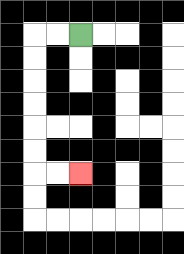{'start': '[3, 1]', 'end': '[3, 7]', 'path_directions': 'L,L,D,D,D,D,D,D,R,R', 'path_coordinates': '[[3, 1], [2, 1], [1, 1], [1, 2], [1, 3], [1, 4], [1, 5], [1, 6], [1, 7], [2, 7], [3, 7]]'}